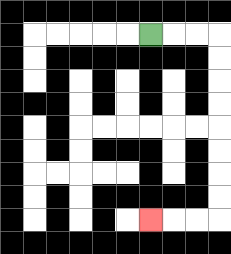{'start': '[6, 1]', 'end': '[6, 9]', 'path_directions': 'R,R,R,D,D,D,D,D,D,D,D,L,L,L', 'path_coordinates': '[[6, 1], [7, 1], [8, 1], [9, 1], [9, 2], [9, 3], [9, 4], [9, 5], [9, 6], [9, 7], [9, 8], [9, 9], [8, 9], [7, 9], [6, 9]]'}